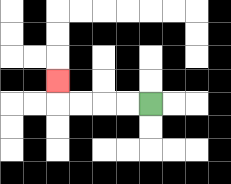{'start': '[6, 4]', 'end': '[2, 3]', 'path_directions': 'L,L,L,L,U', 'path_coordinates': '[[6, 4], [5, 4], [4, 4], [3, 4], [2, 4], [2, 3]]'}